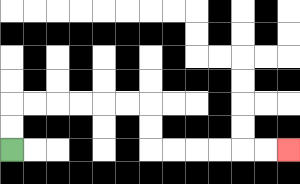{'start': '[0, 6]', 'end': '[12, 6]', 'path_directions': 'U,U,R,R,R,R,R,R,D,D,R,R,R,R,R,R', 'path_coordinates': '[[0, 6], [0, 5], [0, 4], [1, 4], [2, 4], [3, 4], [4, 4], [5, 4], [6, 4], [6, 5], [6, 6], [7, 6], [8, 6], [9, 6], [10, 6], [11, 6], [12, 6]]'}